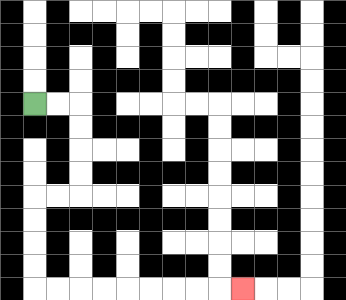{'start': '[1, 4]', 'end': '[10, 12]', 'path_directions': 'R,R,D,D,D,D,L,L,D,D,D,D,R,R,R,R,R,R,R,R,R', 'path_coordinates': '[[1, 4], [2, 4], [3, 4], [3, 5], [3, 6], [3, 7], [3, 8], [2, 8], [1, 8], [1, 9], [1, 10], [1, 11], [1, 12], [2, 12], [3, 12], [4, 12], [5, 12], [6, 12], [7, 12], [8, 12], [9, 12], [10, 12]]'}